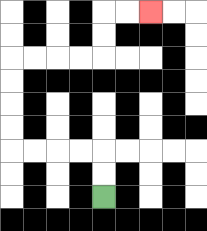{'start': '[4, 8]', 'end': '[6, 0]', 'path_directions': 'U,U,L,L,L,L,U,U,U,U,R,R,R,R,U,U,R,R', 'path_coordinates': '[[4, 8], [4, 7], [4, 6], [3, 6], [2, 6], [1, 6], [0, 6], [0, 5], [0, 4], [0, 3], [0, 2], [1, 2], [2, 2], [3, 2], [4, 2], [4, 1], [4, 0], [5, 0], [6, 0]]'}